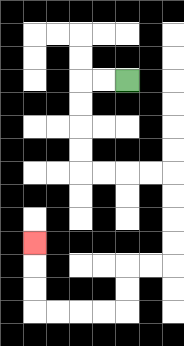{'start': '[5, 3]', 'end': '[1, 10]', 'path_directions': 'L,L,D,D,D,D,R,R,R,R,D,D,D,D,L,L,D,D,L,L,L,L,U,U,U', 'path_coordinates': '[[5, 3], [4, 3], [3, 3], [3, 4], [3, 5], [3, 6], [3, 7], [4, 7], [5, 7], [6, 7], [7, 7], [7, 8], [7, 9], [7, 10], [7, 11], [6, 11], [5, 11], [5, 12], [5, 13], [4, 13], [3, 13], [2, 13], [1, 13], [1, 12], [1, 11], [1, 10]]'}